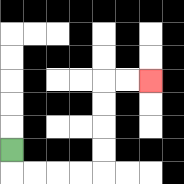{'start': '[0, 6]', 'end': '[6, 3]', 'path_directions': 'D,R,R,R,R,U,U,U,U,R,R', 'path_coordinates': '[[0, 6], [0, 7], [1, 7], [2, 7], [3, 7], [4, 7], [4, 6], [4, 5], [4, 4], [4, 3], [5, 3], [6, 3]]'}